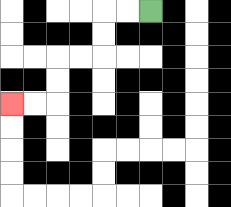{'start': '[6, 0]', 'end': '[0, 4]', 'path_directions': 'L,L,D,D,L,L,D,D,L,L', 'path_coordinates': '[[6, 0], [5, 0], [4, 0], [4, 1], [4, 2], [3, 2], [2, 2], [2, 3], [2, 4], [1, 4], [0, 4]]'}